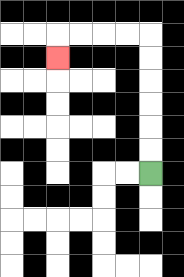{'start': '[6, 7]', 'end': '[2, 2]', 'path_directions': 'U,U,U,U,U,U,L,L,L,L,D', 'path_coordinates': '[[6, 7], [6, 6], [6, 5], [6, 4], [6, 3], [6, 2], [6, 1], [5, 1], [4, 1], [3, 1], [2, 1], [2, 2]]'}